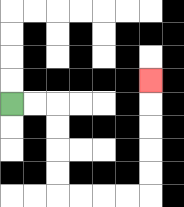{'start': '[0, 4]', 'end': '[6, 3]', 'path_directions': 'R,R,D,D,D,D,R,R,R,R,U,U,U,U,U', 'path_coordinates': '[[0, 4], [1, 4], [2, 4], [2, 5], [2, 6], [2, 7], [2, 8], [3, 8], [4, 8], [5, 8], [6, 8], [6, 7], [6, 6], [6, 5], [6, 4], [6, 3]]'}